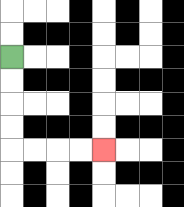{'start': '[0, 2]', 'end': '[4, 6]', 'path_directions': 'D,D,D,D,R,R,R,R', 'path_coordinates': '[[0, 2], [0, 3], [0, 4], [0, 5], [0, 6], [1, 6], [2, 6], [3, 6], [4, 6]]'}